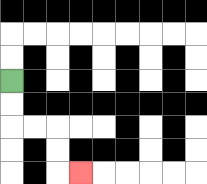{'start': '[0, 3]', 'end': '[3, 7]', 'path_directions': 'D,D,R,R,D,D,R', 'path_coordinates': '[[0, 3], [0, 4], [0, 5], [1, 5], [2, 5], [2, 6], [2, 7], [3, 7]]'}